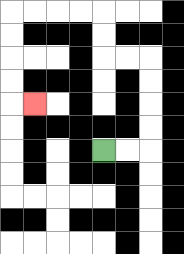{'start': '[4, 6]', 'end': '[1, 4]', 'path_directions': 'R,R,U,U,U,U,L,L,U,U,L,L,L,L,D,D,D,D,R', 'path_coordinates': '[[4, 6], [5, 6], [6, 6], [6, 5], [6, 4], [6, 3], [6, 2], [5, 2], [4, 2], [4, 1], [4, 0], [3, 0], [2, 0], [1, 0], [0, 0], [0, 1], [0, 2], [0, 3], [0, 4], [1, 4]]'}